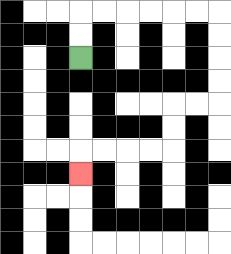{'start': '[3, 2]', 'end': '[3, 7]', 'path_directions': 'U,U,R,R,R,R,R,R,D,D,D,D,L,L,D,D,L,L,L,L,D', 'path_coordinates': '[[3, 2], [3, 1], [3, 0], [4, 0], [5, 0], [6, 0], [7, 0], [8, 0], [9, 0], [9, 1], [9, 2], [9, 3], [9, 4], [8, 4], [7, 4], [7, 5], [7, 6], [6, 6], [5, 6], [4, 6], [3, 6], [3, 7]]'}